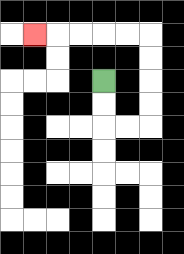{'start': '[4, 3]', 'end': '[1, 1]', 'path_directions': 'D,D,R,R,U,U,U,U,L,L,L,L,L', 'path_coordinates': '[[4, 3], [4, 4], [4, 5], [5, 5], [6, 5], [6, 4], [6, 3], [6, 2], [6, 1], [5, 1], [4, 1], [3, 1], [2, 1], [1, 1]]'}